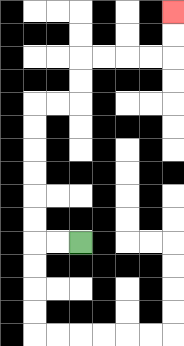{'start': '[3, 10]', 'end': '[7, 0]', 'path_directions': 'L,L,U,U,U,U,U,U,R,R,U,U,R,R,R,R,U,U', 'path_coordinates': '[[3, 10], [2, 10], [1, 10], [1, 9], [1, 8], [1, 7], [1, 6], [1, 5], [1, 4], [2, 4], [3, 4], [3, 3], [3, 2], [4, 2], [5, 2], [6, 2], [7, 2], [7, 1], [7, 0]]'}